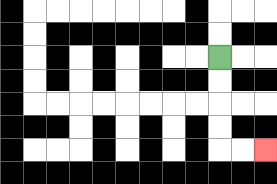{'start': '[9, 2]', 'end': '[11, 6]', 'path_directions': 'D,D,D,D,R,R', 'path_coordinates': '[[9, 2], [9, 3], [9, 4], [9, 5], [9, 6], [10, 6], [11, 6]]'}